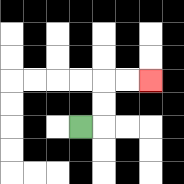{'start': '[3, 5]', 'end': '[6, 3]', 'path_directions': 'R,U,U,R,R', 'path_coordinates': '[[3, 5], [4, 5], [4, 4], [4, 3], [5, 3], [6, 3]]'}